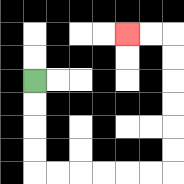{'start': '[1, 3]', 'end': '[5, 1]', 'path_directions': 'D,D,D,D,R,R,R,R,R,R,U,U,U,U,U,U,L,L', 'path_coordinates': '[[1, 3], [1, 4], [1, 5], [1, 6], [1, 7], [2, 7], [3, 7], [4, 7], [5, 7], [6, 7], [7, 7], [7, 6], [7, 5], [7, 4], [7, 3], [7, 2], [7, 1], [6, 1], [5, 1]]'}